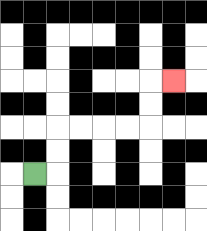{'start': '[1, 7]', 'end': '[7, 3]', 'path_directions': 'R,U,U,R,R,R,R,U,U,R', 'path_coordinates': '[[1, 7], [2, 7], [2, 6], [2, 5], [3, 5], [4, 5], [5, 5], [6, 5], [6, 4], [6, 3], [7, 3]]'}